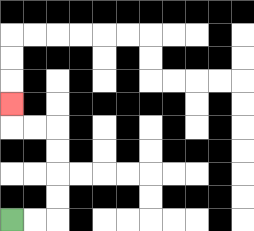{'start': '[0, 9]', 'end': '[0, 4]', 'path_directions': 'R,R,U,U,U,U,L,L,U', 'path_coordinates': '[[0, 9], [1, 9], [2, 9], [2, 8], [2, 7], [2, 6], [2, 5], [1, 5], [0, 5], [0, 4]]'}